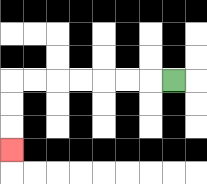{'start': '[7, 3]', 'end': '[0, 6]', 'path_directions': 'L,L,L,L,L,L,L,D,D,D', 'path_coordinates': '[[7, 3], [6, 3], [5, 3], [4, 3], [3, 3], [2, 3], [1, 3], [0, 3], [0, 4], [0, 5], [0, 6]]'}